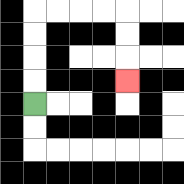{'start': '[1, 4]', 'end': '[5, 3]', 'path_directions': 'U,U,U,U,R,R,R,R,D,D,D', 'path_coordinates': '[[1, 4], [1, 3], [1, 2], [1, 1], [1, 0], [2, 0], [3, 0], [4, 0], [5, 0], [5, 1], [5, 2], [5, 3]]'}